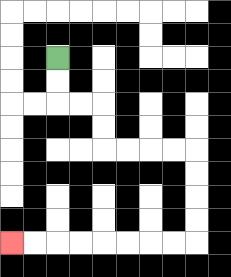{'start': '[2, 2]', 'end': '[0, 10]', 'path_directions': 'D,D,R,R,D,D,R,R,R,R,D,D,D,D,L,L,L,L,L,L,L,L', 'path_coordinates': '[[2, 2], [2, 3], [2, 4], [3, 4], [4, 4], [4, 5], [4, 6], [5, 6], [6, 6], [7, 6], [8, 6], [8, 7], [8, 8], [8, 9], [8, 10], [7, 10], [6, 10], [5, 10], [4, 10], [3, 10], [2, 10], [1, 10], [0, 10]]'}